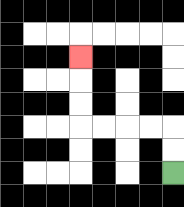{'start': '[7, 7]', 'end': '[3, 2]', 'path_directions': 'U,U,L,L,L,L,U,U,U', 'path_coordinates': '[[7, 7], [7, 6], [7, 5], [6, 5], [5, 5], [4, 5], [3, 5], [3, 4], [3, 3], [3, 2]]'}